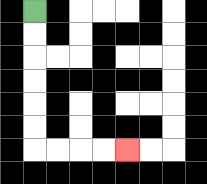{'start': '[1, 0]', 'end': '[5, 6]', 'path_directions': 'D,D,D,D,D,D,R,R,R,R', 'path_coordinates': '[[1, 0], [1, 1], [1, 2], [1, 3], [1, 4], [1, 5], [1, 6], [2, 6], [3, 6], [4, 6], [5, 6]]'}